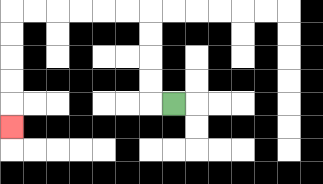{'start': '[7, 4]', 'end': '[0, 5]', 'path_directions': 'L,U,U,U,U,L,L,L,L,L,L,D,D,D,D,D', 'path_coordinates': '[[7, 4], [6, 4], [6, 3], [6, 2], [6, 1], [6, 0], [5, 0], [4, 0], [3, 0], [2, 0], [1, 0], [0, 0], [0, 1], [0, 2], [0, 3], [0, 4], [0, 5]]'}